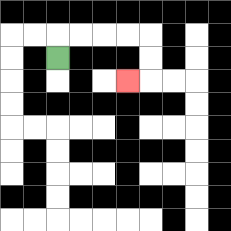{'start': '[2, 2]', 'end': '[5, 3]', 'path_directions': 'U,R,R,R,R,D,D,L', 'path_coordinates': '[[2, 2], [2, 1], [3, 1], [4, 1], [5, 1], [6, 1], [6, 2], [6, 3], [5, 3]]'}